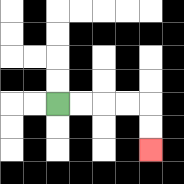{'start': '[2, 4]', 'end': '[6, 6]', 'path_directions': 'R,R,R,R,D,D', 'path_coordinates': '[[2, 4], [3, 4], [4, 4], [5, 4], [6, 4], [6, 5], [6, 6]]'}